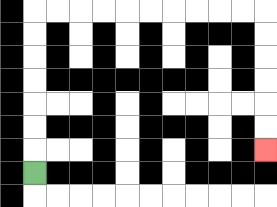{'start': '[1, 7]', 'end': '[11, 6]', 'path_directions': 'U,U,U,U,U,U,U,R,R,R,R,R,R,R,R,R,R,D,D,D,D,D,D', 'path_coordinates': '[[1, 7], [1, 6], [1, 5], [1, 4], [1, 3], [1, 2], [1, 1], [1, 0], [2, 0], [3, 0], [4, 0], [5, 0], [6, 0], [7, 0], [8, 0], [9, 0], [10, 0], [11, 0], [11, 1], [11, 2], [11, 3], [11, 4], [11, 5], [11, 6]]'}